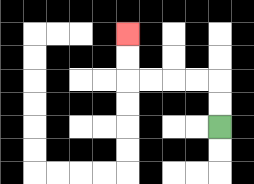{'start': '[9, 5]', 'end': '[5, 1]', 'path_directions': 'U,U,L,L,L,L,U,U', 'path_coordinates': '[[9, 5], [9, 4], [9, 3], [8, 3], [7, 3], [6, 3], [5, 3], [5, 2], [5, 1]]'}